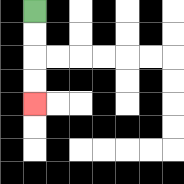{'start': '[1, 0]', 'end': '[1, 4]', 'path_directions': 'D,D,D,D', 'path_coordinates': '[[1, 0], [1, 1], [1, 2], [1, 3], [1, 4]]'}